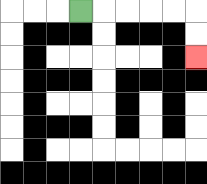{'start': '[3, 0]', 'end': '[8, 2]', 'path_directions': 'R,R,R,R,R,D,D', 'path_coordinates': '[[3, 0], [4, 0], [5, 0], [6, 0], [7, 0], [8, 0], [8, 1], [8, 2]]'}